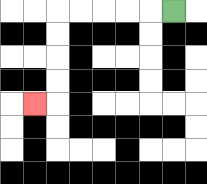{'start': '[7, 0]', 'end': '[1, 4]', 'path_directions': 'L,L,L,L,L,D,D,D,D,L', 'path_coordinates': '[[7, 0], [6, 0], [5, 0], [4, 0], [3, 0], [2, 0], [2, 1], [2, 2], [2, 3], [2, 4], [1, 4]]'}